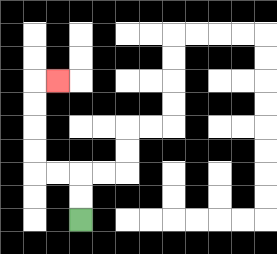{'start': '[3, 9]', 'end': '[2, 3]', 'path_directions': 'U,U,L,L,U,U,U,U,R', 'path_coordinates': '[[3, 9], [3, 8], [3, 7], [2, 7], [1, 7], [1, 6], [1, 5], [1, 4], [1, 3], [2, 3]]'}